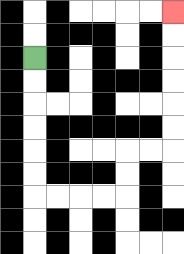{'start': '[1, 2]', 'end': '[7, 0]', 'path_directions': 'D,D,D,D,D,D,R,R,R,R,U,U,R,R,U,U,U,U,U,U', 'path_coordinates': '[[1, 2], [1, 3], [1, 4], [1, 5], [1, 6], [1, 7], [1, 8], [2, 8], [3, 8], [4, 8], [5, 8], [5, 7], [5, 6], [6, 6], [7, 6], [7, 5], [7, 4], [7, 3], [7, 2], [7, 1], [7, 0]]'}